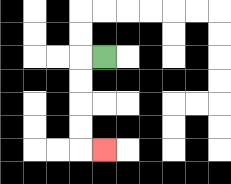{'start': '[4, 2]', 'end': '[4, 6]', 'path_directions': 'L,D,D,D,D,R', 'path_coordinates': '[[4, 2], [3, 2], [3, 3], [3, 4], [3, 5], [3, 6], [4, 6]]'}